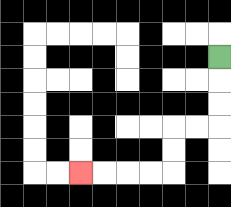{'start': '[9, 2]', 'end': '[3, 7]', 'path_directions': 'D,D,D,L,L,D,D,L,L,L,L', 'path_coordinates': '[[9, 2], [9, 3], [9, 4], [9, 5], [8, 5], [7, 5], [7, 6], [7, 7], [6, 7], [5, 7], [4, 7], [3, 7]]'}